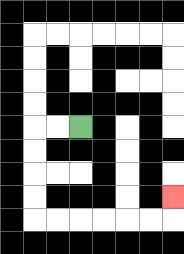{'start': '[3, 5]', 'end': '[7, 8]', 'path_directions': 'L,L,D,D,D,D,R,R,R,R,R,R,U', 'path_coordinates': '[[3, 5], [2, 5], [1, 5], [1, 6], [1, 7], [1, 8], [1, 9], [2, 9], [3, 9], [4, 9], [5, 9], [6, 9], [7, 9], [7, 8]]'}